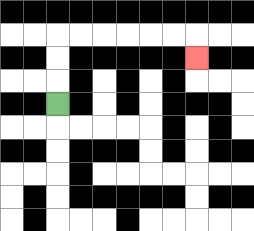{'start': '[2, 4]', 'end': '[8, 2]', 'path_directions': 'U,U,U,R,R,R,R,R,R,D', 'path_coordinates': '[[2, 4], [2, 3], [2, 2], [2, 1], [3, 1], [4, 1], [5, 1], [6, 1], [7, 1], [8, 1], [8, 2]]'}